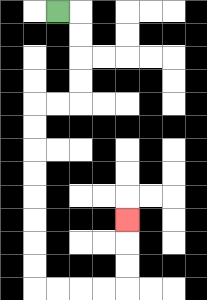{'start': '[2, 0]', 'end': '[5, 9]', 'path_directions': 'R,D,D,D,D,L,L,D,D,D,D,D,D,D,D,R,R,R,R,U,U,U', 'path_coordinates': '[[2, 0], [3, 0], [3, 1], [3, 2], [3, 3], [3, 4], [2, 4], [1, 4], [1, 5], [1, 6], [1, 7], [1, 8], [1, 9], [1, 10], [1, 11], [1, 12], [2, 12], [3, 12], [4, 12], [5, 12], [5, 11], [5, 10], [5, 9]]'}